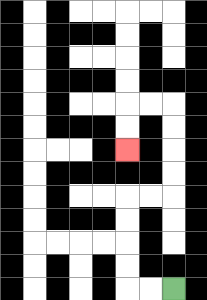{'start': '[7, 12]', 'end': '[5, 6]', 'path_directions': 'L,L,U,U,U,U,R,R,U,U,U,U,L,L,D,D', 'path_coordinates': '[[7, 12], [6, 12], [5, 12], [5, 11], [5, 10], [5, 9], [5, 8], [6, 8], [7, 8], [7, 7], [7, 6], [7, 5], [7, 4], [6, 4], [5, 4], [5, 5], [5, 6]]'}